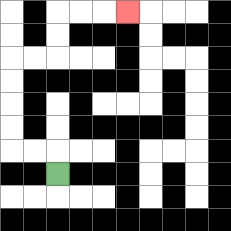{'start': '[2, 7]', 'end': '[5, 0]', 'path_directions': 'U,L,L,U,U,U,U,R,R,U,U,R,R,R', 'path_coordinates': '[[2, 7], [2, 6], [1, 6], [0, 6], [0, 5], [0, 4], [0, 3], [0, 2], [1, 2], [2, 2], [2, 1], [2, 0], [3, 0], [4, 0], [5, 0]]'}